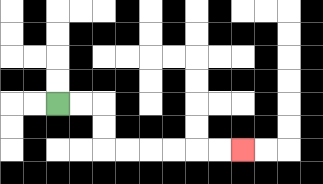{'start': '[2, 4]', 'end': '[10, 6]', 'path_directions': 'R,R,D,D,R,R,R,R,R,R', 'path_coordinates': '[[2, 4], [3, 4], [4, 4], [4, 5], [4, 6], [5, 6], [6, 6], [7, 6], [8, 6], [9, 6], [10, 6]]'}